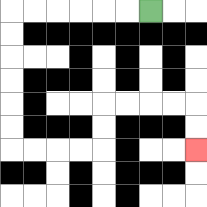{'start': '[6, 0]', 'end': '[8, 6]', 'path_directions': 'L,L,L,L,L,L,D,D,D,D,D,D,R,R,R,R,U,U,R,R,R,R,D,D', 'path_coordinates': '[[6, 0], [5, 0], [4, 0], [3, 0], [2, 0], [1, 0], [0, 0], [0, 1], [0, 2], [0, 3], [0, 4], [0, 5], [0, 6], [1, 6], [2, 6], [3, 6], [4, 6], [4, 5], [4, 4], [5, 4], [6, 4], [7, 4], [8, 4], [8, 5], [8, 6]]'}